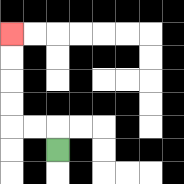{'start': '[2, 6]', 'end': '[0, 1]', 'path_directions': 'U,L,L,U,U,U,U', 'path_coordinates': '[[2, 6], [2, 5], [1, 5], [0, 5], [0, 4], [0, 3], [0, 2], [0, 1]]'}